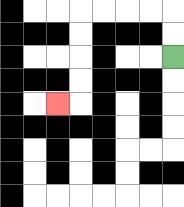{'start': '[7, 2]', 'end': '[2, 4]', 'path_directions': 'U,U,L,L,L,L,D,D,D,D,L', 'path_coordinates': '[[7, 2], [7, 1], [7, 0], [6, 0], [5, 0], [4, 0], [3, 0], [3, 1], [3, 2], [3, 3], [3, 4], [2, 4]]'}